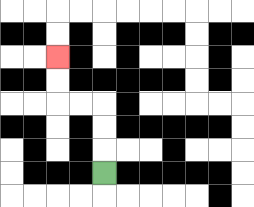{'start': '[4, 7]', 'end': '[2, 2]', 'path_directions': 'U,U,U,L,L,U,U', 'path_coordinates': '[[4, 7], [4, 6], [4, 5], [4, 4], [3, 4], [2, 4], [2, 3], [2, 2]]'}